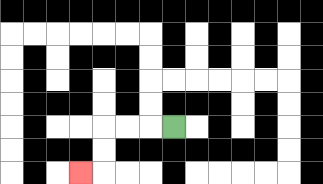{'start': '[7, 5]', 'end': '[3, 7]', 'path_directions': 'L,L,L,D,D,L', 'path_coordinates': '[[7, 5], [6, 5], [5, 5], [4, 5], [4, 6], [4, 7], [3, 7]]'}